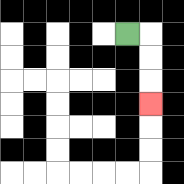{'start': '[5, 1]', 'end': '[6, 4]', 'path_directions': 'R,D,D,D', 'path_coordinates': '[[5, 1], [6, 1], [6, 2], [6, 3], [6, 4]]'}